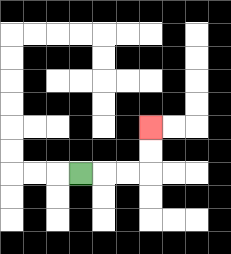{'start': '[3, 7]', 'end': '[6, 5]', 'path_directions': 'R,R,R,U,U', 'path_coordinates': '[[3, 7], [4, 7], [5, 7], [6, 7], [6, 6], [6, 5]]'}